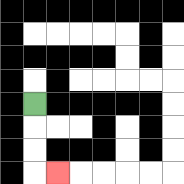{'start': '[1, 4]', 'end': '[2, 7]', 'path_directions': 'D,D,D,R', 'path_coordinates': '[[1, 4], [1, 5], [1, 6], [1, 7], [2, 7]]'}